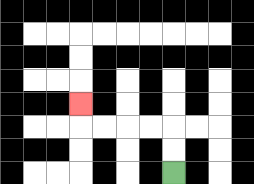{'start': '[7, 7]', 'end': '[3, 4]', 'path_directions': 'U,U,L,L,L,L,U', 'path_coordinates': '[[7, 7], [7, 6], [7, 5], [6, 5], [5, 5], [4, 5], [3, 5], [3, 4]]'}